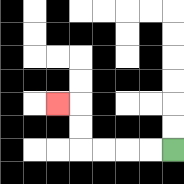{'start': '[7, 6]', 'end': '[2, 4]', 'path_directions': 'L,L,L,L,U,U,L', 'path_coordinates': '[[7, 6], [6, 6], [5, 6], [4, 6], [3, 6], [3, 5], [3, 4], [2, 4]]'}